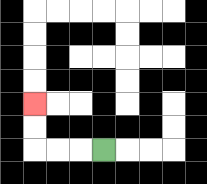{'start': '[4, 6]', 'end': '[1, 4]', 'path_directions': 'L,L,L,U,U', 'path_coordinates': '[[4, 6], [3, 6], [2, 6], [1, 6], [1, 5], [1, 4]]'}